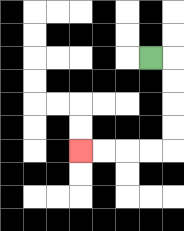{'start': '[6, 2]', 'end': '[3, 6]', 'path_directions': 'R,D,D,D,D,L,L,L,L', 'path_coordinates': '[[6, 2], [7, 2], [7, 3], [7, 4], [7, 5], [7, 6], [6, 6], [5, 6], [4, 6], [3, 6]]'}